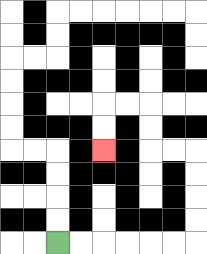{'start': '[2, 10]', 'end': '[4, 6]', 'path_directions': 'R,R,R,R,R,R,U,U,U,U,L,L,U,U,L,L,D,D', 'path_coordinates': '[[2, 10], [3, 10], [4, 10], [5, 10], [6, 10], [7, 10], [8, 10], [8, 9], [8, 8], [8, 7], [8, 6], [7, 6], [6, 6], [6, 5], [6, 4], [5, 4], [4, 4], [4, 5], [4, 6]]'}